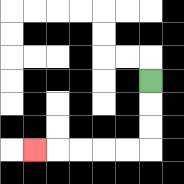{'start': '[6, 3]', 'end': '[1, 6]', 'path_directions': 'D,D,D,L,L,L,L,L', 'path_coordinates': '[[6, 3], [6, 4], [6, 5], [6, 6], [5, 6], [4, 6], [3, 6], [2, 6], [1, 6]]'}